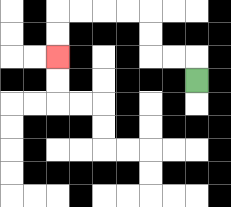{'start': '[8, 3]', 'end': '[2, 2]', 'path_directions': 'U,L,L,U,U,L,L,L,L,D,D', 'path_coordinates': '[[8, 3], [8, 2], [7, 2], [6, 2], [6, 1], [6, 0], [5, 0], [4, 0], [3, 0], [2, 0], [2, 1], [2, 2]]'}